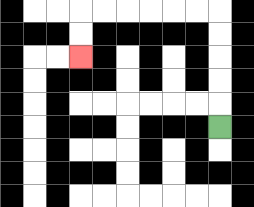{'start': '[9, 5]', 'end': '[3, 2]', 'path_directions': 'U,U,U,U,U,L,L,L,L,L,L,D,D', 'path_coordinates': '[[9, 5], [9, 4], [9, 3], [9, 2], [9, 1], [9, 0], [8, 0], [7, 0], [6, 0], [5, 0], [4, 0], [3, 0], [3, 1], [3, 2]]'}